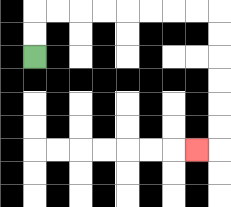{'start': '[1, 2]', 'end': '[8, 6]', 'path_directions': 'U,U,R,R,R,R,R,R,R,R,D,D,D,D,D,D,L', 'path_coordinates': '[[1, 2], [1, 1], [1, 0], [2, 0], [3, 0], [4, 0], [5, 0], [6, 0], [7, 0], [8, 0], [9, 0], [9, 1], [9, 2], [9, 3], [9, 4], [9, 5], [9, 6], [8, 6]]'}